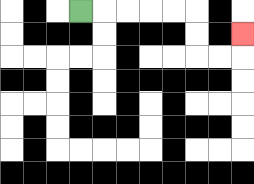{'start': '[3, 0]', 'end': '[10, 1]', 'path_directions': 'R,R,R,R,R,D,D,R,R,U', 'path_coordinates': '[[3, 0], [4, 0], [5, 0], [6, 0], [7, 0], [8, 0], [8, 1], [8, 2], [9, 2], [10, 2], [10, 1]]'}